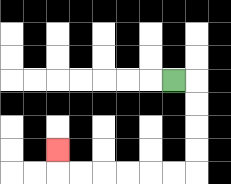{'start': '[7, 3]', 'end': '[2, 6]', 'path_directions': 'R,D,D,D,D,L,L,L,L,L,L,U', 'path_coordinates': '[[7, 3], [8, 3], [8, 4], [8, 5], [8, 6], [8, 7], [7, 7], [6, 7], [5, 7], [4, 7], [3, 7], [2, 7], [2, 6]]'}